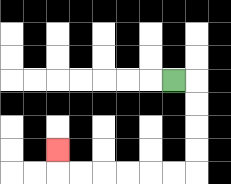{'start': '[7, 3]', 'end': '[2, 6]', 'path_directions': 'R,D,D,D,D,L,L,L,L,L,L,U', 'path_coordinates': '[[7, 3], [8, 3], [8, 4], [8, 5], [8, 6], [8, 7], [7, 7], [6, 7], [5, 7], [4, 7], [3, 7], [2, 7], [2, 6]]'}